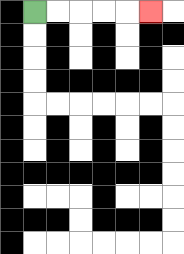{'start': '[1, 0]', 'end': '[6, 0]', 'path_directions': 'R,R,R,R,R', 'path_coordinates': '[[1, 0], [2, 0], [3, 0], [4, 0], [5, 0], [6, 0]]'}